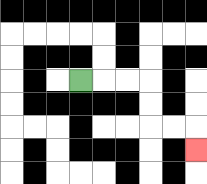{'start': '[3, 3]', 'end': '[8, 6]', 'path_directions': 'R,R,R,D,D,R,R,D', 'path_coordinates': '[[3, 3], [4, 3], [5, 3], [6, 3], [6, 4], [6, 5], [7, 5], [8, 5], [8, 6]]'}